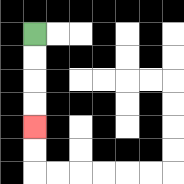{'start': '[1, 1]', 'end': '[1, 5]', 'path_directions': 'D,D,D,D', 'path_coordinates': '[[1, 1], [1, 2], [1, 3], [1, 4], [1, 5]]'}